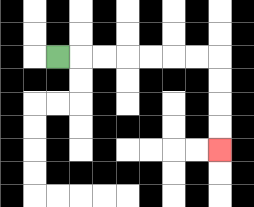{'start': '[2, 2]', 'end': '[9, 6]', 'path_directions': 'R,R,R,R,R,R,R,D,D,D,D', 'path_coordinates': '[[2, 2], [3, 2], [4, 2], [5, 2], [6, 2], [7, 2], [8, 2], [9, 2], [9, 3], [9, 4], [9, 5], [9, 6]]'}